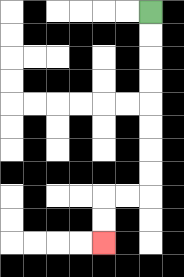{'start': '[6, 0]', 'end': '[4, 10]', 'path_directions': 'D,D,D,D,D,D,D,D,L,L,D,D', 'path_coordinates': '[[6, 0], [6, 1], [6, 2], [6, 3], [6, 4], [6, 5], [6, 6], [6, 7], [6, 8], [5, 8], [4, 8], [4, 9], [4, 10]]'}